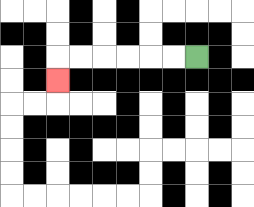{'start': '[8, 2]', 'end': '[2, 3]', 'path_directions': 'L,L,L,L,L,L,D', 'path_coordinates': '[[8, 2], [7, 2], [6, 2], [5, 2], [4, 2], [3, 2], [2, 2], [2, 3]]'}